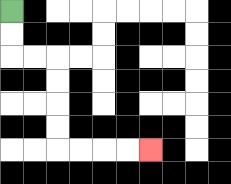{'start': '[0, 0]', 'end': '[6, 6]', 'path_directions': 'D,D,R,R,D,D,D,D,R,R,R,R', 'path_coordinates': '[[0, 0], [0, 1], [0, 2], [1, 2], [2, 2], [2, 3], [2, 4], [2, 5], [2, 6], [3, 6], [4, 6], [5, 6], [6, 6]]'}